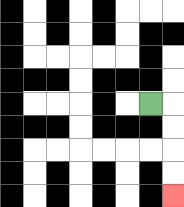{'start': '[6, 4]', 'end': '[7, 8]', 'path_directions': 'R,D,D,D,D', 'path_coordinates': '[[6, 4], [7, 4], [7, 5], [7, 6], [7, 7], [7, 8]]'}